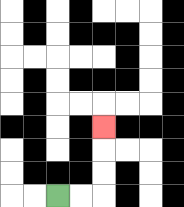{'start': '[2, 8]', 'end': '[4, 5]', 'path_directions': 'R,R,U,U,U', 'path_coordinates': '[[2, 8], [3, 8], [4, 8], [4, 7], [4, 6], [4, 5]]'}